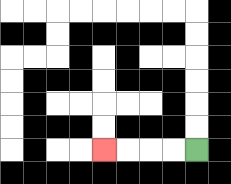{'start': '[8, 6]', 'end': '[4, 6]', 'path_directions': 'L,L,L,L', 'path_coordinates': '[[8, 6], [7, 6], [6, 6], [5, 6], [4, 6]]'}